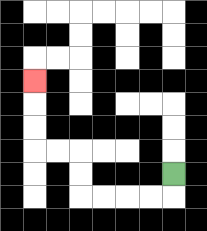{'start': '[7, 7]', 'end': '[1, 3]', 'path_directions': 'D,L,L,L,L,U,U,L,L,U,U,U', 'path_coordinates': '[[7, 7], [7, 8], [6, 8], [5, 8], [4, 8], [3, 8], [3, 7], [3, 6], [2, 6], [1, 6], [1, 5], [1, 4], [1, 3]]'}